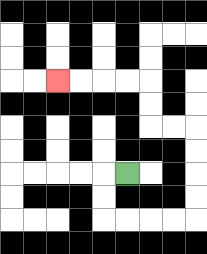{'start': '[5, 7]', 'end': '[2, 3]', 'path_directions': 'L,D,D,R,R,R,R,U,U,U,U,L,L,U,U,L,L,L,L', 'path_coordinates': '[[5, 7], [4, 7], [4, 8], [4, 9], [5, 9], [6, 9], [7, 9], [8, 9], [8, 8], [8, 7], [8, 6], [8, 5], [7, 5], [6, 5], [6, 4], [6, 3], [5, 3], [4, 3], [3, 3], [2, 3]]'}